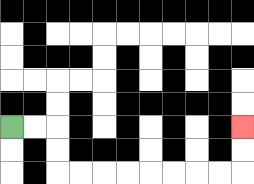{'start': '[0, 5]', 'end': '[10, 5]', 'path_directions': 'R,R,D,D,R,R,R,R,R,R,R,R,U,U', 'path_coordinates': '[[0, 5], [1, 5], [2, 5], [2, 6], [2, 7], [3, 7], [4, 7], [5, 7], [6, 7], [7, 7], [8, 7], [9, 7], [10, 7], [10, 6], [10, 5]]'}